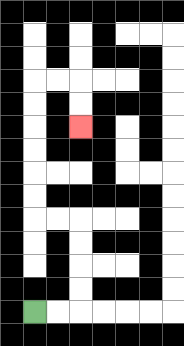{'start': '[1, 13]', 'end': '[3, 5]', 'path_directions': 'R,R,U,U,U,U,L,L,U,U,U,U,U,U,R,R,D,D', 'path_coordinates': '[[1, 13], [2, 13], [3, 13], [3, 12], [3, 11], [3, 10], [3, 9], [2, 9], [1, 9], [1, 8], [1, 7], [1, 6], [1, 5], [1, 4], [1, 3], [2, 3], [3, 3], [3, 4], [3, 5]]'}